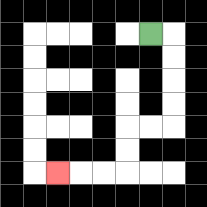{'start': '[6, 1]', 'end': '[2, 7]', 'path_directions': 'R,D,D,D,D,L,L,D,D,L,L,L', 'path_coordinates': '[[6, 1], [7, 1], [7, 2], [7, 3], [7, 4], [7, 5], [6, 5], [5, 5], [5, 6], [5, 7], [4, 7], [3, 7], [2, 7]]'}